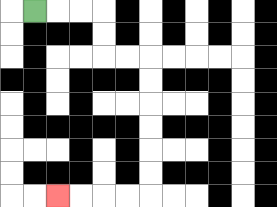{'start': '[1, 0]', 'end': '[2, 8]', 'path_directions': 'R,R,R,D,D,R,R,D,D,D,D,D,D,L,L,L,L', 'path_coordinates': '[[1, 0], [2, 0], [3, 0], [4, 0], [4, 1], [4, 2], [5, 2], [6, 2], [6, 3], [6, 4], [6, 5], [6, 6], [6, 7], [6, 8], [5, 8], [4, 8], [3, 8], [2, 8]]'}